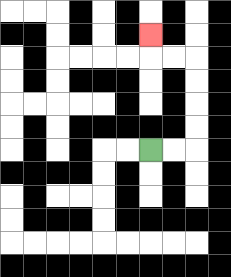{'start': '[6, 6]', 'end': '[6, 1]', 'path_directions': 'R,R,U,U,U,U,L,L,U', 'path_coordinates': '[[6, 6], [7, 6], [8, 6], [8, 5], [8, 4], [8, 3], [8, 2], [7, 2], [6, 2], [6, 1]]'}